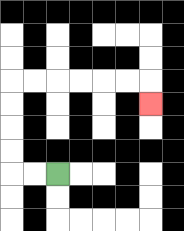{'start': '[2, 7]', 'end': '[6, 4]', 'path_directions': 'L,L,U,U,U,U,R,R,R,R,R,R,D', 'path_coordinates': '[[2, 7], [1, 7], [0, 7], [0, 6], [0, 5], [0, 4], [0, 3], [1, 3], [2, 3], [3, 3], [4, 3], [5, 3], [6, 3], [6, 4]]'}